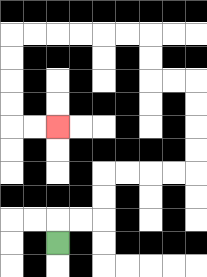{'start': '[2, 10]', 'end': '[2, 5]', 'path_directions': 'U,R,R,U,U,R,R,R,R,U,U,U,U,L,L,U,U,L,L,L,L,L,L,D,D,D,D,R,R', 'path_coordinates': '[[2, 10], [2, 9], [3, 9], [4, 9], [4, 8], [4, 7], [5, 7], [6, 7], [7, 7], [8, 7], [8, 6], [8, 5], [8, 4], [8, 3], [7, 3], [6, 3], [6, 2], [6, 1], [5, 1], [4, 1], [3, 1], [2, 1], [1, 1], [0, 1], [0, 2], [0, 3], [0, 4], [0, 5], [1, 5], [2, 5]]'}